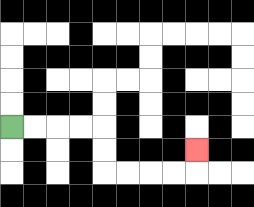{'start': '[0, 5]', 'end': '[8, 6]', 'path_directions': 'R,R,R,R,D,D,R,R,R,R,U', 'path_coordinates': '[[0, 5], [1, 5], [2, 5], [3, 5], [4, 5], [4, 6], [4, 7], [5, 7], [6, 7], [7, 7], [8, 7], [8, 6]]'}